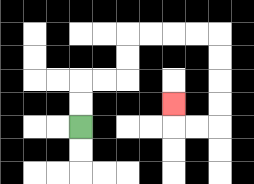{'start': '[3, 5]', 'end': '[7, 4]', 'path_directions': 'U,U,R,R,U,U,R,R,R,R,D,D,D,D,L,L,U', 'path_coordinates': '[[3, 5], [3, 4], [3, 3], [4, 3], [5, 3], [5, 2], [5, 1], [6, 1], [7, 1], [8, 1], [9, 1], [9, 2], [9, 3], [9, 4], [9, 5], [8, 5], [7, 5], [7, 4]]'}